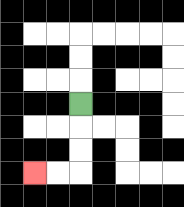{'start': '[3, 4]', 'end': '[1, 7]', 'path_directions': 'D,D,D,L,L', 'path_coordinates': '[[3, 4], [3, 5], [3, 6], [3, 7], [2, 7], [1, 7]]'}